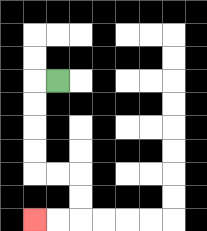{'start': '[2, 3]', 'end': '[1, 9]', 'path_directions': 'L,D,D,D,D,R,R,D,D,L,L', 'path_coordinates': '[[2, 3], [1, 3], [1, 4], [1, 5], [1, 6], [1, 7], [2, 7], [3, 7], [3, 8], [3, 9], [2, 9], [1, 9]]'}